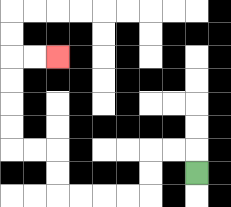{'start': '[8, 7]', 'end': '[2, 2]', 'path_directions': 'U,L,L,D,D,L,L,L,L,U,U,L,L,U,U,U,U,R,R', 'path_coordinates': '[[8, 7], [8, 6], [7, 6], [6, 6], [6, 7], [6, 8], [5, 8], [4, 8], [3, 8], [2, 8], [2, 7], [2, 6], [1, 6], [0, 6], [0, 5], [0, 4], [0, 3], [0, 2], [1, 2], [2, 2]]'}